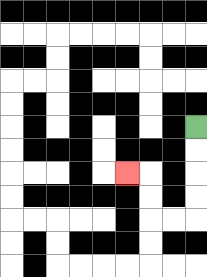{'start': '[8, 5]', 'end': '[5, 7]', 'path_directions': 'D,D,D,D,L,L,U,U,L', 'path_coordinates': '[[8, 5], [8, 6], [8, 7], [8, 8], [8, 9], [7, 9], [6, 9], [6, 8], [6, 7], [5, 7]]'}